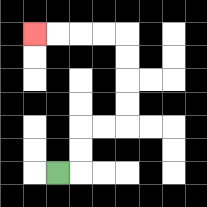{'start': '[2, 7]', 'end': '[1, 1]', 'path_directions': 'R,U,U,R,R,U,U,U,U,L,L,L,L', 'path_coordinates': '[[2, 7], [3, 7], [3, 6], [3, 5], [4, 5], [5, 5], [5, 4], [5, 3], [5, 2], [5, 1], [4, 1], [3, 1], [2, 1], [1, 1]]'}